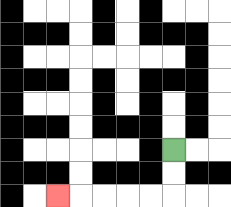{'start': '[7, 6]', 'end': '[2, 8]', 'path_directions': 'D,D,L,L,L,L,L', 'path_coordinates': '[[7, 6], [7, 7], [7, 8], [6, 8], [5, 8], [4, 8], [3, 8], [2, 8]]'}